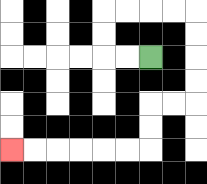{'start': '[6, 2]', 'end': '[0, 6]', 'path_directions': 'L,L,U,U,R,R,R,R,D,D,D,D,L,L,D,D,L,L,L,L,L,L', 'path_coordinates': '[[6, 2], [5, 2], [4, 2], [4, 1], [4, 0], [5, 0], [6, 0], [7, 0], [8, 0], [8, 1], [8, 2], [8, 3], [8, 4], [7, 4], [6, 4], [6, 5], [6, 6], [5, 6], [4, 6], [3, 6], [2, 6], [1, 6], [0, 6]]'}